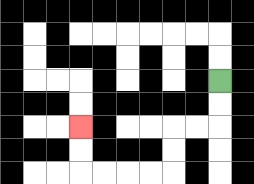{'start': '[9, 3]', 'end': '[3, 5]', 'path_directions': 'D,D,L,L,D,D,L,L,L,L,U,U', 'path_coordinates': '[[9, 3], [9, 4], [9, 5], [8, 5], [7, 5], [7, 6], [7, 7], [6, 7], [5, 7], [4, 7], [3, 7], [3, 6], [3, 5]]'}